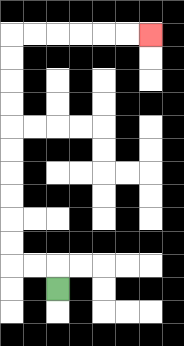{'start': '[2, 12]', 'end': '[6, 1]', 'path_directions': 'U,L,L,U,U,U,U,U,U,U,U,U,U,R,R,R,R,R,R', 'path_coordinates': '[[2, 12], [2, 11], [1, 11], [0, 11], [0, 10], [0, 9], [0, 8], [0, 7], [0, 6], [0, 5], [0, 4], [0, 3], [0, 2], [0, 1], [1, 1], [2, 1], [3, 1], [4, 1], [5, 1], [6, 1]]'}